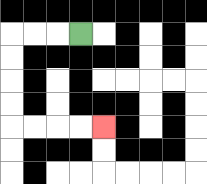{'start': '[3, 1]', 'end': '[4, 5]', 'path_directions': 'L,L,L,D,D,D,D,R,R,R,R', 'path_coordinates': '[[3, 1], [2, 1], [1, 1], [0, 1], [0, 2], [0, 3], [0, 4], [0, 5], [1, 5], [2, 5], [3, 5], [4, 5]]'}